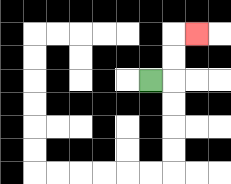{'start': '[6, 3]', 'end': '[8, 1]', 'path_directions': 'R,U,U,R', 'path_coordinates': '[[6, 3], [7, 3], [7, 2], [7, 1], [8, 1]]'}